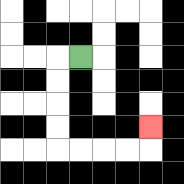{'start': '[3, 2]', 'end': '[6, 5]', 'path_directions': 'L,D,D,D,D,R,R,R,R,U', 'path_coordinates': '[[3, 2], [2, 2], [2, 3], [2, 4], [2, 5], [2, 6], [3, 6], [4, 6], [5, 6], [6, 6], [6, 5]]'}